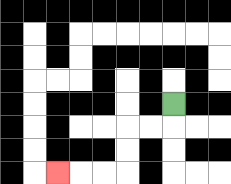{'start': '[7, 4]', 'end': '[2, 7]', 'path_directions': 'D,L,L,D,D,L,L,L', 'path_coordinates': '[[7, 4], [7, 5], [6, 5], [5, 5], [5, 6], [5, 7], [4, 7], [3, 7], [2, 7]]'}